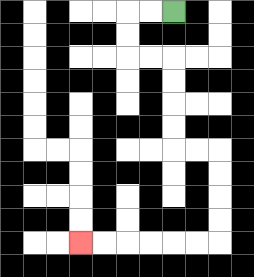{'start': '[7, 0]', 'end': '[3, 10]', 'path_directions': 'L,L,D,D,R,R,D,D,D,D,R,R,D,D,D,D,L,L,L,L,L,L', 'path_coordinates': '[[7, 0], [6, 0], [5, 0], [5, 1], [5, 2], [6, 2], [7, 2], [7, 3], [7, 4], [7, 5], [7, 6], [8, 6], [9, 6], [9, 7], [9, 8], [9, 9], [9, 10], [8, 10], [7, 10], [6, 10], [5, 10], [4, 10], [3, 10]]'}